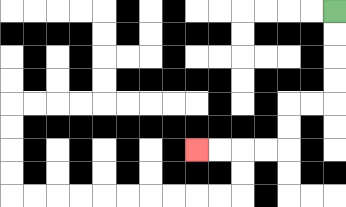{'start': '[14, 0]', 'end': '[8, 6]', 'path_directions': 'D,D,D,D,L,L,D,D,L,L,L,L', 'path_coordinates': '[[14, 0], [14, 1], [14, 2], [14, 3], [14, 4], [13, 4], [12, 4], [12, 5], [12, 6], [11, 6], [10, 6], [9, 6], [8, 6]]'}